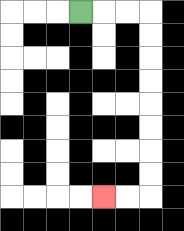{'start': '[3, 0]', 'end': '[4, 8]', 'path_directions': 'R,R,R,D,D,D,D,D,D,D,D,L,L', 'path_coordinates': '[[3, 0], [4, 0], [5, 0], [6, 0], [6, 1], [6, 2], [6, 3], [6, 4], [6, 5], [6, 6], [6, 7], [6, 8], [5, 8], [4, 8]]'}